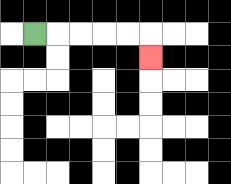{'start': '[1, 1]', 'end': '[6, 2]', 'path_directions': 'R,R,R,R,R,D', 'path_coordinates': '[[1, 1], [2, 1], [3, 1], [4, 1], [5, 1], [6, 1], [6, 2]]'}